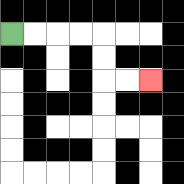{'start': '[0, 1]', 'end': '[6, 3]', 'path_directions': 'R,R,R,R,D,D,R,R', 'path_coordinates': '[[0, 1], [1, 1], [2, 1], [3, 1], [4, 1], [4, 2], [4, 3], [5, 3], [6, 3]]'}